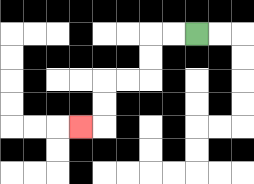{'start': '[8, 1]', 'end': '[3, 5]', 'path_directions': 'L,L,D,D,L,L,D,D,L', 'path_coordinates': '[[8, 1], [7, 1], [6, 1], [6, 2], [6, 3], [5, 3], [4, 3], [4, 4], [4, 5], [3, 5]]'}